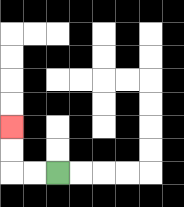{'start': '[2, 7]', 'end': '[0, 5]', 'path_directions': 'L,L,U,U', 'path_coordinates': '[[2, 7], [1, 7], [0, 7], [0, 6], [0, 5]]'}